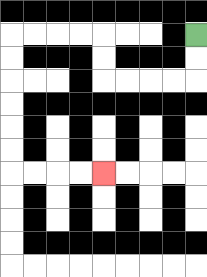{'start': '[8, 1]', 'end': '[4, 7]', 'path_directions': 'D,D,L,L,L,L,U,U,L,L,L,L,D,D,D,D,D,D,R,R,R,R', 'path_coordinates': '[[8, 1], [8, 2], [8, 3], [7, 3], [6, 3], [5, 3], [4, 3], [4, 2], [4, 1], [3, 1], [2, 1], [1, 1], [0, 1], [0, 2], [0, 3], [0, 4], [0, 5], [0, 6], [0, 7], [1, 7], [2, 7], [3, 7], [4, 7]]'}